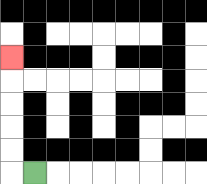{'start': '[1, 7]', 'end': '[0, 2]', 'path_directions': 'L,U,U,U,U,U', 'path_coordinates': '[[1, 7], [0, 7], [0, 6], [0, 5], [0, 4], [0, 3], [0, 2]]'}